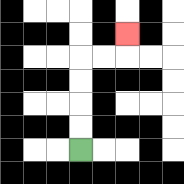{'start': '[3, 6]', 'end': '[5, 1]', 'path_directions': 'U,U,U,U,R,R,U', 'path_coordinates': '[[3, 6], [3, 5], [3, 4], [3, 3], [3, 2], [4, 2], [5, 2], [5, 1]]'}